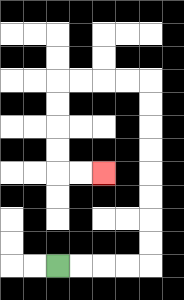{'start': '[2, 11]', 'end': '[4, 7]', 'path_directions': 'R,R,R,R,U,U,U,U,U,U,U,U,L,L,L,L,D,D,D,D,R,R', 'path_coordinates': '[[2, 11], [3, 11], [4, 11], [5, 11], [6, 11], [6, 10], [6, 9], [6, 8], [6, 7], [6, 6], [6, 5], [6, 4], [6, 3], [5, 3], [4, 3], [3, 3], [2, 3], [2, 4], [2, 5], [2, 6], [2, 7], [3, 7], [4, 7]]'}